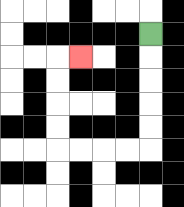{'start': '[6, 1]', 'end': '[3, 2]', 'path_directions': 'D,D,D,D,D,L,L,L,L,U,U,U,U,R', 'path_coordinates': '[[6, 1], [6, 2], [6, 3], [6, 4], [6, 5], [6, 6], [5, 6], [4, 6], [3, 6], [2, 6], [2, 5], [2, 4], [2, 3], [2, 2], [3, 2]]'}